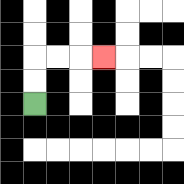{'start': '[1, 4]', 'end': '[4, 2]', 'path_directions': 'U,U,R,R,R', 'path_coordinates': '[[1, 4], [1, 3], [1, 2], [2, 2], [3, 2], [4, 2]]'}